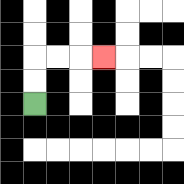{'start': '[1, 4]', 'end': '[4, 2]', 'path_directions': 'U,U,R,R,R', 'path_coordinates': '[[1, 4], [1, 3], [1, 2], [2, 2], [3, 2], [4, 2]]'}